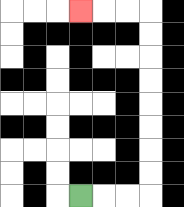{'start': '[3, 8]', 'end': '[3, 0]', 'path_directions': 'R,R,R,U,U,U,U,U,U,U,U,L,L,L', 'path_coordinates': '[[3, 8], [4, 8], [5, 8], [6, 8], [6, 7], [6, 6], [6, 5], [6, 4], [6, 3], [6, 2], [6, 1], [6, 0], [5, 0], [4, 0], [3, 0]]'}